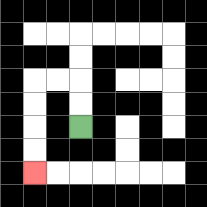{'start': '[3, 5]', 'end': '[1, 7]', 'path_directions': 'U,U,L,L,D,D,D,D', 'path_coordinates': '[[3, 5], [3, 4], [3, 3], [2, 3], [1, 3], [1, 4], [1, 5], [1, 6], [1, 7]]'}